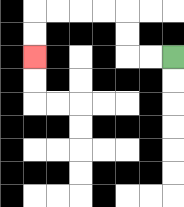{'start': '[7, 2]', 'end': '[1, 2]', 'path_directions': 'L,L,U,U,L,L,L,L,D,D', 'path_coordinates': '[[7, 2], [6, 2], [5, 2], [5, 1], [5, 0], [4, 0], [3, 0], [2, 0], [1, 0], [1, 1], [1, 2]]'}